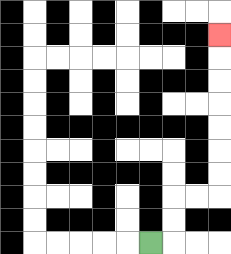{'start': '[6, 10]', 'end': '[9, 1]', 'path_directions': 'R,U,U,R,R,U,U,U,U,U,U,U', 'path_coordinates': '[[6, 10], [7, 10], [7, 9], [7, 8], [8, 8], [9, 8], [9, 7], [9, 6], [9, 5], [9, 4], [9, 3], [9, 2], [9, 1]]'}